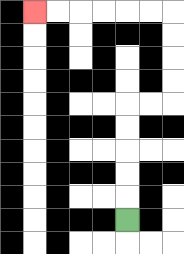{'start': '[5, 9]', 'end': '[1, 0]', 'path_directions': 'U,U,U,U,U,R,R,U,U,U,U,L,L,L,L,L,L', 'path_coordinates': '[[5, 9], [5, 8], [5, 7], [5, 6], [5, 5], [5, 4], [6, 4], [7, 4], [7, 3], [7, 2], [7, 1], [7, 0], [6, 0], [5, 0], [4, 0], [3, 0], [2, 0], [1, 0]]'}